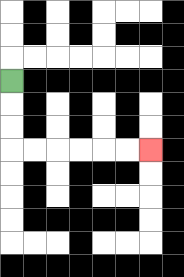{'start': '[0, 3]', 'end': '[6, 6]', 'path_directions': 'D,D,D,R,R,R,R,R,R', 'path_coordinates': '[[0, 3], [0, 4], [0, 5], [0, 6], [1, 6], [2, 6], [3, 6], [4, 6], [5, 6], [6, 6]]'}